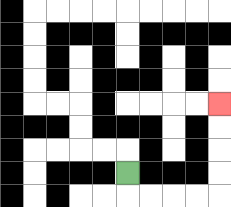{'start': '[5, 7]', 'end': '[9, 4]', 'path_directions': 'D,R,R,R,R,U,U,U,U', 'path_coordinates': '[[5, 7], [5, 8], [6, 8], [7, 8], [8, 8], [9, 8], [9, 7], [9, 6], [9, 5], [9, 4]]'}